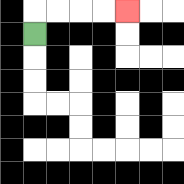{'start': '[1, 1]', 'end': '[5, 0]', 'path_directions': 'U,R,R,R,R', 'path_coordinates': '[[1, 1], [1, 0], [2, 0], [3, 0], [4, 0], [5, 0]]'}